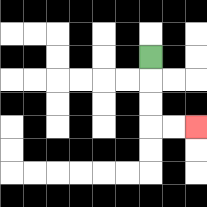{'start': '[6, 2]', 'end': '[8, 5]', 'path_directions': 'D,D,D,R,R', 'path_coordinates': '[[6, 2], [6, 3], [6, 4], [6, 5], [7, 5], [8, 5]]'}